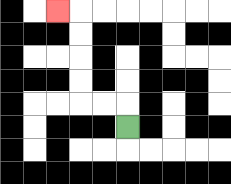{'start': '[5, 5]', 'end': '[2, 0]', 'path_directions': 'U,L,L,U,U,U,U,L', 'path_coordinates': '[[5, 5], [5, 4], [4, 4], [3, 4], [3, 3], [3, 2], [3, 1], [3, 0], [2, 0]]'}